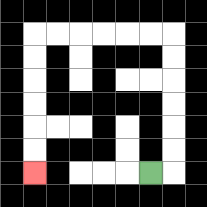{'start': '[6, 7]', 'end': '[1, 7]', 'path_directions': 'R,U,U,U,U,U,U,L,L,L,L,L,L,D,D,D,D,D,D', 'path_coordinates': '[[6, 7], [7, 7], [7, 6], [7, 5], [7, 4], [7, 3], [7, 2], [7, 1], [6, 1], [5, 1], [4, 1], [3, 1], [2, 1], [1, 1], [1, 2], [1, 3], [1, 4], [1, 5], [1, 6], [1, 7]]'}